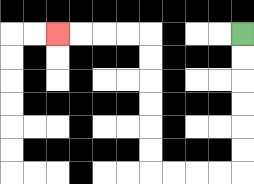{'start': '[10, 1]', 'end': '[2, 1]', 'path_directions': 'D,D,D,D,D,D,L,L,L,L,U,U,U,U,U,U,L,L,L,L', 'path_coordinates': '[[10, 1], [10, 2], [10, 3], [10, 4], [10, 5], [10, 6], [10, 7], [9, 7], [8, 7], [7, 7], [6, 7], [6, 6], [6, 5], [6, 4], [6, 3], [6, 2], [6, 1], [5, 1], [4, 1], [3, 1], [2, 1]]'}